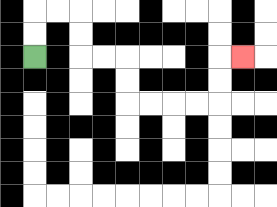{'start': '[1, 2]', 'end': '[10, 2]', 'path_directions': 'U,U,R,R,D,D,R,R,D,D,R,R,R,R,U,U,R', 'path_coordinates': '[[1, 2], [1, 1], [1, 0], [2, 0], [3, 0], [3, 1], [3, 2], [4, 2], [5, 2], [5, 3], [5, 4], [6, 4], [7, 4], [8, 4], [9, 4], [9, 3], [9, 2], [10, 2]]'}